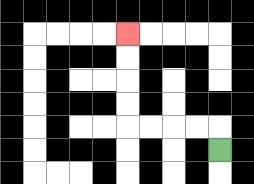{'start': '[9, 6]', 'end': '[5, 1]', 'path_directions': 'U,L,L,L,L,U,U,U,U', 'path_coordinates': '[[9, 6], [9, 5], [8, 5], [7, 5], [6, 5], [5, 5], [5, 4], [5, 3], [5, 2], [5, 1]]'}